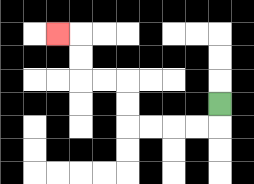{'start': '[9, 4]', 'end': '[2, 1]', 'path_directions': 'D,L,L,L,L,U,U,L,L,U,U,L', 'path_coordinates': '[[9, 4], [9, 5], [8, 5], [7, 5], [6, 5], [5, 5], [5, 4], [5, 3], [4, 3], [3, 3], [3, 2], [3, 1], [2, 1]]'}